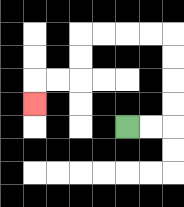{'start': '[5, 5]', 'end': '[1, 4]', 'path_directions': 'R,R,U,U,U,U,L,L,L,L,D,D,L,L,D', 'path_coordinates': '[[5, 5], [6, 5], [7, 5], [7, 4], [7, 3], [7, 2], [7, 1], [6, 1], [5, 1], [4, 1], [3, 1], [3, 2], [3, 3], [2, 3], [1, 3], [1, 4]]'}